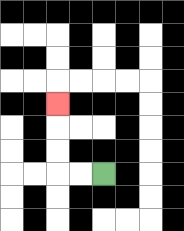{'start': '[4, 7]', 'end': '[2, 4]', 'path_directions': 'L,L,U,U,U', 'path_coordinates': '[[4, 7], [3, 7], [2, 7], [2, 6], [2, 5], [2, 4]]'}